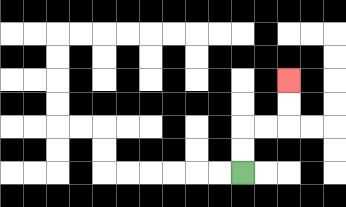{'start': '[10, 7]', 'end': '[12, 3]', 'path_directions': 'U,U,R,R,U,U', 'path_coordinates': '[[10, 7], [10, 6], [10, 5], [11, 5], [12, 5], [12, 4], [12, 3]]'}